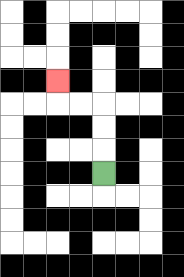{'start': '[4, 7]', 'end': '[2, 3]', 'path_directions': 'U,U,U,L,L,U', 'path_coordinates': '[[4, 7], [4, 6], [4, 5], [4, 4], [3, 4], [2, 4], [2, 3]]'}